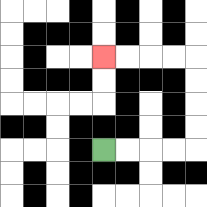{'start': '[4, 6]', 'end': '[4, 2]', 'path_directions': 'R,R,R,R,U,U,U,U,L,L,L,L', 'path_coordinates': '[[4, 6], [5, 6], [6, 6], [7, 6], [8, 6], [8, 5], [8, 4], [8, 3], [8, 2], [7, 2], [6, 2], [5, 2], [4, 2]]'}